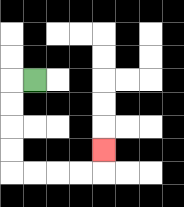{'start': '[1, 3]', 'end': '[4, 6]', 'path_directions': 'L,D,D,D,D,R,R,R,R,U', 'path_coordinates': '[[1, 3], [0, 3], [0, 4], [0, 5], [0, 6], [0, 7], [1, 7], [2, 7], [3, 7], [4, 7], [4, 6]]'}